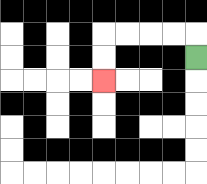{'start': '[8, 2]', 'end': '[4, 3]', 'path_directions': 'U,L,L,L,L,D,D', 'path_coordinates': '[[8, 2], [8, 1], [7, 1], [6, 1], [5, 1], [4, 1], [4, 2], [4, 3]]'}